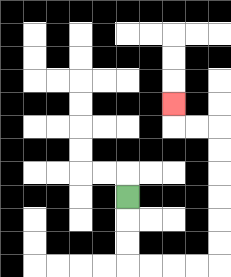{'start': '[5, 8]', 'end': '[7, 4]', 'path_directions': 'D,D,D,R,R,R,R,U,U,U,U,U,U,L,L,U', 'path_coordinates': '[[5, 8], [5, 9], [5, 10], [5, 11], [6, 11], [7, 11], [8, 11], [9, 11], [9, 10], [9, 9], [9, 8], [9, 7], [9, 6], [9, 5], [8, 5], [7, 5], [7, 4]]'}